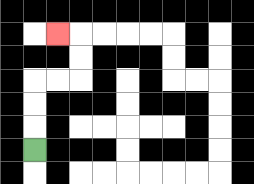{'start': '[1, 6]', 'end': '[2, 1]', 'path_directions': 'U,U,U,R,R,U,U,L', 'path_coordinates': '[[1, 6], [1, 5], [1, 4], [1, 3], [2, 3], [3, 3], [3, 2], [3, 1], [2, 1]]'}